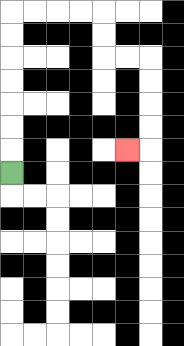{'start': '[0, 7]', 'end': '[5, 6]', 'path_directions': 'U,U,U,U,U,U,U,R,R,R,R,D,D,R,R,D,D,D,D,L', 'path_coordinates': '[[0, 7], [0, 6], [0, 5], [0, 4], [0, 3], [0, 2], [0, 1], [0, 0], [1, 0], [2, 0], [3, 0], [4, 0], [4, 1], [4, 2], [5, 2], [6, 2], [6, 3], [6, 4], [6, 5], [6, 6], [5, 6]]'}